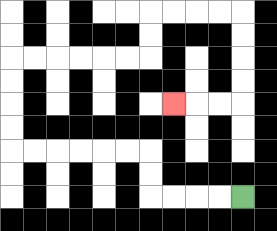{'start': '[10, 8]', 'end': '[7, 4]', 'path_directions': 'L,L,L,L,U,U,L,L,L,L,L,L,U,U,U,U,R,R,R,R,R,R,U,U,R,R,R,R,D,D,D,D,L,L,L', 'path_coordinates': '[[10, 8], [9, 8], [8, 8], [7, 8], [6, 8], [6, 7], [6, 6], [5, 6], [4, 6], [3, 6], [2, 6], [1, 6], [0, 6], [0, 5], [0, 4], [0, 3], [0, 2], [1, 2], [2, 2], [3, 2], [4, 2], [5, 2], [6, 2], [6, 1], [6, 0], [7, 0], [8, 0], [9, 0], [10, 0], [10, 1], [10, 2], [10, 3], [10, 4], [9, 4], [8, 4], [7, 4]]'}